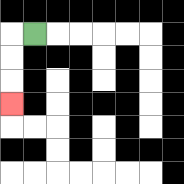{'start': '[1, 1]', 'end': '[0, 4]', 'path_directions': 'L,D,D,D', 'path_coordinates': '[[1, 1], [0, 1], [0, 2], [0, 3], [0, 4]]'}